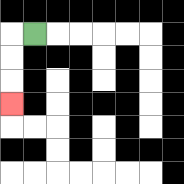{'start': '[1, 1]', 'end': '[0, 4]', 'path_directions': 'L,D,D,D', 'path_coordinates': '[[1, 1], [0, 1], [0, 2], [0, 3], [0, 4]]'}